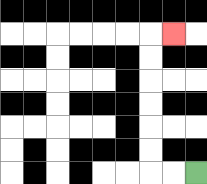{'start': '[8, 7]', 'end': '[7, 1]', 'path_directions': 'L,L,U,U,U,U,U,U,R', 'path_coordinates': '[[8, 7], [7, 7], [6, 7], [6, 6], [6, 5], [6, 4], [6, 3], [6, 2], [6, 1], [7, 1]]'}